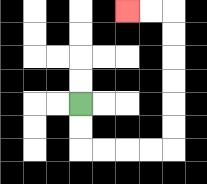{'start': '[3, 4]', 'end': '[5, 0]', 'path_directions': 'D,D,R,R,R,R,U,U,U,U,U,U,L,L', 'path_coordinates': '[[3, 4], [3, 5], [3, 6], [4, 6], [5, 6], [6, 6], [7, 6], [7, 5], [7, 4], [7, 3], [7, 2], [7, 1], [7, 0], [6, 0], [5, 0]]'}